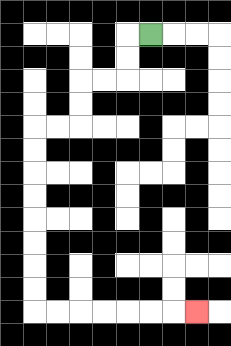{'start': '[6, 1]', 'end': '[8, 13]', 'path_directions': 'L,D,D,L,L,D,D,L,L,D,D,D,D,D,D,D,D,R,R,R,R,R,R,R', 'path_coordinates': '[[6, 1], [5, 1], [5, 2], [5, 3], [4, 3], [3, 3], [3, 4], [3, 5], [2, 5], [1, 5], [1, 6], [1, 7], [1, 8], [1, 9], [1, 10], [1, 11], [1, 12], [1, 13], [2, 13], [3, 13], [4, 13], [5, 13], [6, 13], [7, 13], [8, 13]]'}